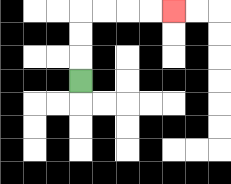{'start': '[3, 3]', 'end': '[7, 0]', 'path_directions': 'U,U,U,R,R,R,R', 'path_coordinates': '[[3, 3], [3, 2], [3, 1], [3, 0], [4, 0], [5, 0], [6, 0], [7, 0]]'}